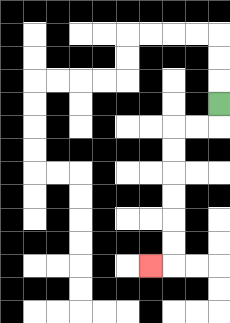{'start': '[9, 4]', 'end': '[6, 11]', 'path_directions': 'D,L,L,D,D,D,D,D,D,L', 'path_coordinates': '[[9, 4], [9, 5], [8, 5], [7, 5], [7, 6], [7, 7], [7, 8], [7, 9], [7, 10], [7, 11], [6, 11]]'}